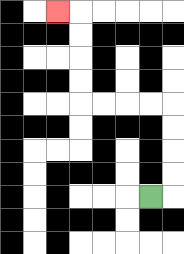{'start': '[6, 8]', 'end': '[2, 0]', 'path_directions': 'R,U,U,U,U,L,L,L,L,U,U,U,U,L', 'path_coordinates': '[[6, 8], [7, 8], [7, 7], [7, 6], [7, 5], [7, 4], [6, 4], [5, 4], [4, 4], [3, 4], [3, 3], [3, 2], [3, 1], [3, 0], [2, 0]]'}